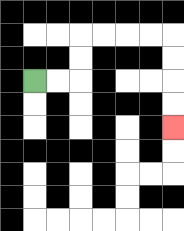{'start': '[1, 3]', 'end': '[7, 5]', 'path_directions': 'R,R,U,U,R,R,R,R,D,D,D,D', 'path_coordinates': '[[1, 3], [2, 3], [3, 3], [3, 2], [3, 1], [4, 1], [5, 1], [6, 1], [7, 1], [7, 2], [7, 3], [7, 4], [7, 5]]'}